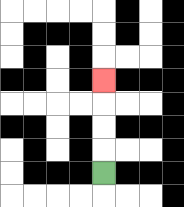{'start': '[4, 7]', 'end': '[4, 3]', 'path_directions': 'U,U,U,U', 'path_coordinates': '[[4, 7], [4, 6], [4, 5], [4, 4], [4, 3]]'}